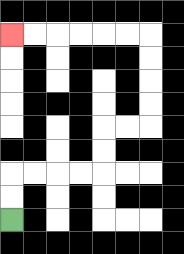{'start': '[0, 9]', 'end': '[0, 1]', 'path_directions': 'U,U,R,R,R,R,U,U,R,R,U,U,U,U,L,L,L,L,L,L', 'path_coordinates': '[[0, 9], [0, 8], [0, 7], [1, 7], [2, 7], [3, 7], [4, 7], [4, 6], [4, 5], [5, 5], [6, 5], [6, 4], [6, 3], [6, 2], [6, 1], [5, 1], [4, 1], [3, 1], [2, 1], [1, 1], [0, 1]]'}